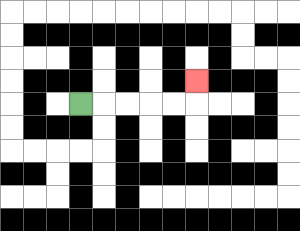{'start': '[3, 4]', 'end': '[8, 3]', 'path_directions': 'R,R,R,R,R,U', 'path_coordinates': '[[3, 4], [4, 4], [5, 4], [6, 4], [7, 4], [8, 4], [8, 3]]'}